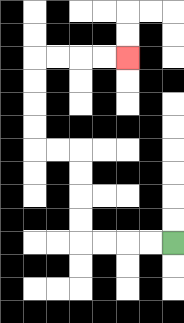{'start': '[7, 10]', 'end': '[5, 2]', 'path_directions': 'L,L,L,L,U,U,U,U,L,L,U,U,U,U,R,R,R,R', 'path_coordinates': '[[7, 10], [6, 10], [5, 10], [4, 10], [3, 10], [3, 9], [3, 8], [3, 7], [3, 6], [2, 6], [1, 6], [1, 5], [1, 4], [1, 3], [1, 2], [2, 2], [3, 2], [4, 2], [5, 2]]'}